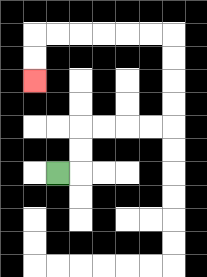{'start': '[2, 7]', 'end': '[1, 3]', 'path_directions': 'R,U,U,R,R,R,R,U,U,U,U,L,L,L,L,L,L,D,D', 'path_coordinates': '[[2, 7], [3, 7], [3, 6], [3, 5], [4, 5], [5, 5], [6, 5], [7, 5], [7, 4], [7, 3], [7, 2], [7, 1], [6, 1], [5, 1], [4, 1], [3, 1], [2, 1], [1, 1], [1, 2], [1, 3]]'}